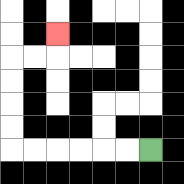{'start': '[6, 6]', 'end': '[2, 1]', 'path_directions': 'L,L,L,L,L,L,U,U,U,U,R,R,U', 'path_coordinates': '[[6, 6], [5, 6], [4, 6], [3, 6], [2, 6], [1, 6], [0, 6], [0, 5], [0, 4], [0, 3], [0, 2], [1, 2], [2, 2], [2, 1]]'}